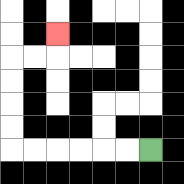{'start': '[6, 6]', 'end': '[2, 1]', 'path_directions': 'L,L,L,L,L,L,U,U,U,U,R,R,U', 'path_coordinates': '[[6, 6], [5, 6], [4, 6], [3, 6], [2, 6], [1, 6], [0, 6], [0, 5], [0, 4], [0, 3], [0, 2], [1, 2], [2, 2], [2, 1]]'}